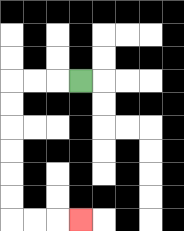{'start': '[3, 3]', 'end': '[3, 9]', 'path_directions': 'L,L,L,D,D,D,D,D,D,R,R,R', 'path_coordinates': '[[3, 3], [2, 3], [1, 3], [0, 3], [0, 4], [0, 5], [0, 6], [0, 7], [0, 8], [0, 9], [1, 9], [2, 9], [3, 9]]'}